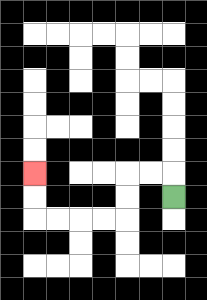{'start': '[7, 8]', 'end': '[1, 7]', 'path_directions': 'U,L,L,D,D,L,L,L,L,U,U', 'path_coordinates': '[[7, 8], [7, 7], [6, 7], [5, 7], [5, 8], [5, 9], [4, 9], [3, 9], [2, 9], [1, 9], [1, 8], [1, 7]]'}